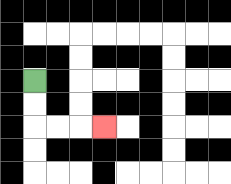{'start': '[1, 3]', 'end': '[4, 5]', 'path_directions': 'D,D,R,R,R', 'path_coordinates': '[[1, 3], [1, 4], [1, 5], [2, 5], [3, 5], [4, 5]]'}